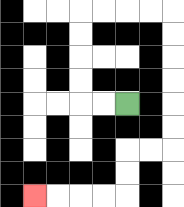{'start': '[5, 4]', 'end': '[1, 8]', 'path_directions': 'L,L,U,U,U,U,R,R,R,R,D,D,D,D,D,D,L,L,D,D,L,L,L,L', 'path_coordinates': '[[5, 4], [4, 4], [3, 4], [3, 3], [3, 2], [3, 1], [3, 0], [4, 0], [5, 0], [6, 0], [7, 0], [7, 1], [7, 2], [7, 3], [7, 4], [7, 5], [7, 6], [6, 6], [5, 6], [5, 7], [5, 8], [4, 8], [3, 8], [2, 8], [1, 8]]'}